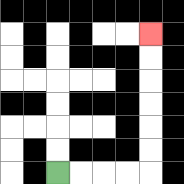{'start': '[2, 7]', 'end': '[6, 1]', 'path_directions': 'R,R,R,R,U,U,U,U,U,U', 'path_coordinates': '[[2, 7], [3, 7], [4, 7], [5, 7], [6, 7], [6, 6], [6, 5], [6, 4], [6, 3], [6, 2], [6, 1]]'}